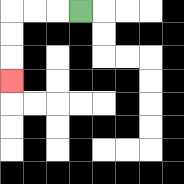{'start': '[3, 0]', 'end': '[0, 3]', 'path_directions': 'L,L,L,D,D,D', 'path_coordinates': '[[3, 0], [2, 0], [1, 0], [0, 0], [0, 1], [0, 2], [0, 3]]'}